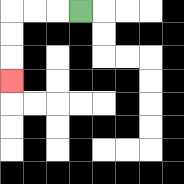{'start': '[3, 0]', 'end': '[0, 3]', 'path_directions': 'L,L,L,D,D,D', 'path_coordinates': '[[3, 0], [2, 0], [1, 0], [0, 0], [0, 1], [0, 2], [0, 3]]'}